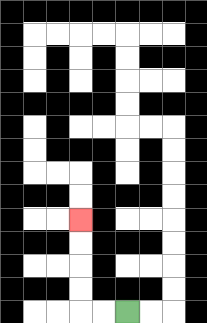{'start': '[5, 13]', 'end': '[3, 9]', 'path_directions': 'L,L,U,U,U,U', 'path_coordinates': '[[5, 13], [4, 13], [3, 13], [3, 12], [3, 11], [3, 10], [3, 9]]'}